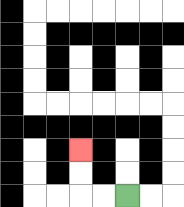{'start': '[5, 8]', 'end': '[3, 6]', 'path_directions': 'L,L,U,U', 'path_coordinates': '[[5, 8], [4, 8], [3, 8], [3, 7], [3, 6]]'}